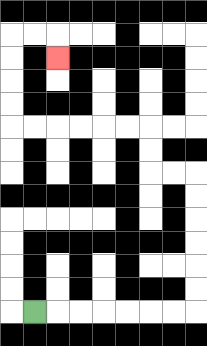{'start': '[1, 13]', 'end': '[2, 2]', 'path_directions': 'R,R,R,R,R,R,R,U,U,U,U,U,U,L,L,U,U,L,L,L,L,L,L,U,U,U,U,R,R,D', 'path_coordinates': '[[1, 13], [2, 13], [3, 13], [4, 13], [5, 13], [6, 13], [7, 13], [8, 13], [8, 12], [8, 11], [8, 10], [8, 9], [8, 8], [8, 7], [7, 7], [6, 7], [6, 6], [6, 5], [5, 5], [4, 5], [3, 5], [2, 5], [1, 5], [0, 5], [0, 4], [0, 3], [0, 2], [0, 1], [1, 1], [2, 1], [2, 2]]'}